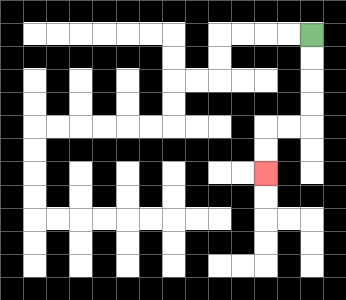{'start': '[13, 1]', 'end': '[11, 7]', 'path_directions': 'D,D,D,D,L,L,D,D', 'path_coordinates': '[[13, 1], [13, 2], [13, 3], [13, 4], [13, 5], [12, 5], [11, 5], [11, 6], [11, 7]]'}